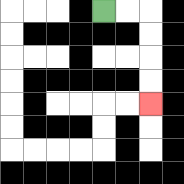{'start': '[4, 0]', 'end': '[6, 4]', 'path_directions': 'R,R,D,D,D,D', 'path_coordinates': '[[4, 0], [5, 0], [6, 0], [6, 1], [6, 2], [6, 3], [6, 4]]'}